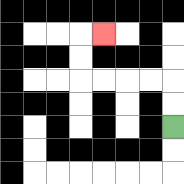{'start': '[7, 5]', 'end': '[4, 1]', 'path_directions': 'U,U,L,L,L,L,U,U,R', 'path_coordinates': '[[7, 5], [7, 4], [7, 3], [6, 3], [5, 3], [4, 3], [3, 3], [3, 2], [3, 1], [4, 1]]'}